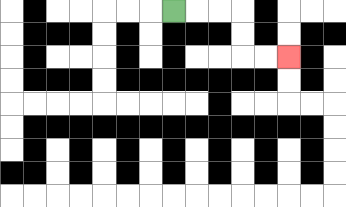{'start': '[7, 0]', 'end': '[12, 2]', 'path_directions': 'R,R,R,D,D,R,R', 'path_coordinates': '[[7, 0], [8, 0], [9, 0], [10, 0], [10, 1], [10, 2], [11, 2], [12, 2]]'}